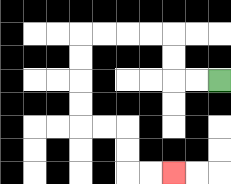{'start': '[9, 3]', 'end': '[7, 7]', 'path_directions': 'L,L,U,U,L,L,L,L,D,D,D,D,R,R,D,D,R,R', 'path_coordinates': '[[9, 3], [8, 3], [7, 3], [7, 2], [7, 1], [6, 1], [5, 1], [4, 1], [3, 1], [3, 2], [3, 3], [3, 4], [3, 5], [4, 5], [5, 5], [5, 6], [5, 7], [6, 7], [7, 7]]'}